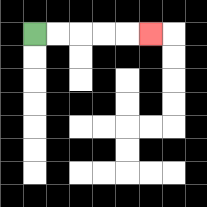{'start': '[1, 1]', 'end': '[6, 1]', 'path_directions': 'R,R,R,R,R', 'path_coordinates': '[[1, 1], [2, 1], [3, 1], [4, 1], [5, 1], [6, 1]]'}